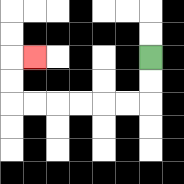{'start': '[6, 2]', 'end': '[1, 2]', 'path_directions': 'D,D,L,L,L,L,L,L,U,U,R', 'path_coordinates': '[[6, 2], [6, 3], [6, 4], [5, 4], [4, 4], [3, 4], [2, 4], [1, 4], [0, 4], [0, 3], [0, 2], [1, 2]]'}